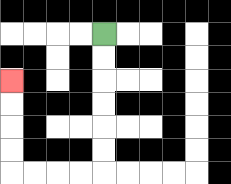{'start': '[4, 1]', 'end': '[0, 3]', 'path_directions': 'D,D,D,D,D,D,L,L,L,L,U,U,U,U', 'path_coordinates': '[[4, 1], [4, 2], [4, 3], [4, 4], [4, 5], [4, 6], [4, 7], [3, 7], [2, 7], [1, 7], [0, 7], [0, 6], [0, 5], [0, 4], [0, 3]]'}